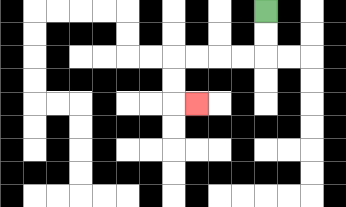{'start': '[11, 0]', 'end': '[8, 4]', 'path_directions': 'D,D,L,L,L,L,D,D,R', 'path_coordinates': '[[11, 0], [11, 1], [11, 2], [10, 2], [9, 2], [8, 2], [7, 2], [7, 3], [7, 4], [8, 4]]'}